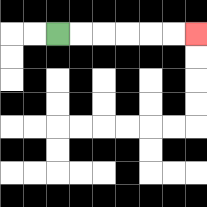{'start': '[2, 1]', 'end': '[8, 1]', 'path_directions': 'R,R,R,R,R,R', 'path_coordinates': '[[2, 1], [3, 1], [4, 1], [5, 1], [6, 1], [7, 1], [8, 1]]'}